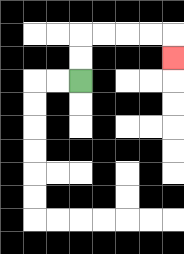{'start': '[3, 3]', 'end': '[7, 2]', 'path_directions': 'U,U,R,R,R,R,D', 'path_coordinates': '[[3, 3], [3, 2], [3, 1], [4, 1], [5, 1], [6, 1], [7, 1], [7, 2]]'}